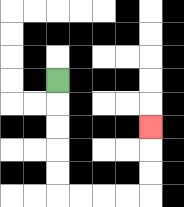{'start': '[2, 3]', 'end': '[6, 5]', 'path_directions': 'D,D,D,D,D,R,R,R,R,U,U,U', 'path_coordinates': '[[2, 3], [2, 4], [2, 5], [2, 6], [2, 7], [2, 8], [3, 8], [4, 8], [5, 8], [6, 8], [6, 7], [6, 6], [6, 5]]'}